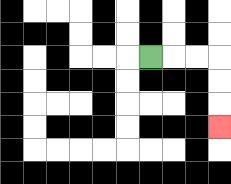{'start': '[6, 2]', 'end': '[9, 5]', 'path_directions': 'R,R,R,D,D,D', 'path_coordinates': '[[6, 2], [7, 2], [8, 2], [9, 2], [9, 3], [9, 4], [9, 5]]'}